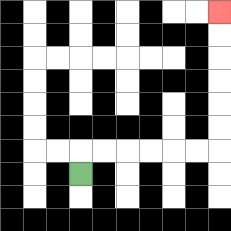{'start': '[3, 7]', 'end': '[9, 0]', 'path_directions': 'U,R,R,R,R,R,R,U,U,U,U,U,U', 'path_coordinates': '[[3, 7], [3, 6], [4, 6], [5, 6], [6, 6], [7, 6], [8, 6], [9, 6], [9, 5], [9, 4], [9, 3], [9, 2], [9, 1], [9, 0]]'}